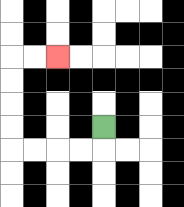{'start': '[4, 5]', 'end': '[2, 2]', 'path_directions': 'D,L,L,L,L,U,U,U,U,R,R', 'path_coordinates': '[[4, 5], [4, 6], [3, 6], [2, 6], [1, 6], [0, 6], [0, 5], [0, 4], [0, 3], [0, 2], [1, 2], [2, 2]]'}